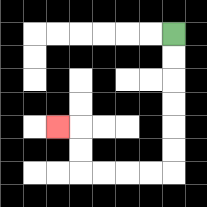{'start': '[7, 1]', 'end': '[2, 5]', 'path_directions': 'D,D,D,D,D,D,L,L,L,L,U,U,L', 'path_coordinates': '[[7, 1], [7, 2], [7, 3], [7, 4], [7, 5], [7, 6], [7, 7], [6, 7], [5, 7], [4, 7], [3, 7], [3, 6], [3, 5], [2, 5]]'}